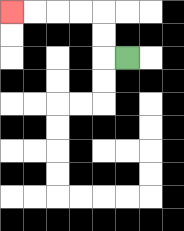{'start': '[5, 2]', 'end': '[0, 0]', 'path_directions': 'L,U,U,L,L,L,L', 'path_coordinates': '[[5, 2], [4, 2], [4, 1], [4, 0], [3, 0], [2, 0], [1, 0], [0, 0]]'}